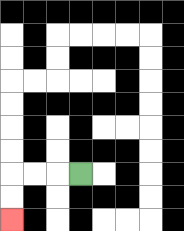{'start': '[3, 7]', 'end': '[0, 9]', 'path_directions': 'L,L,L,D,D', 'path_coordinates': '[[3, 7], [2, 7], [1, 7], [0, 7], [0, 8], [0, 9]]'}